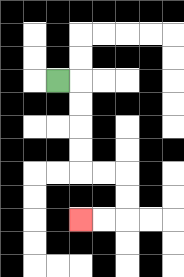{'start': '[2, 3]', 'end': '[3, 9]', 'path_directions': 'R,D,D,D,D,R,R,D,D,L,L', 'path_coordinates': '[[2, 3], [3, 3], [3, 4], [3, 5], [3, 6], [3, 7], [4, 7], [5, 7], [5, 8], [5, 9], [4, 9], [3, 9]]'}